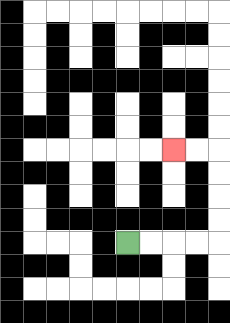{'start': '[5, 10]', 'end': '[7, 6]', 'path_directions': 'R,R,R,R,U,U,U,U,L,L', 'path_coordinates': '[[5, 10], [6, 10], [7, 10], [8, 10], [9, 10], [9, 9], [9, 8], [9, 7], [9, 6], [8, 6], [7, 6]]'}